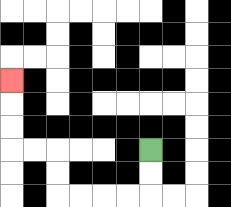{'start': '[6, 6]', 'end': '[0, 3]', 'path_directions': 'D,D,L,L,L,L,U,U,L,L,U,U,U', 'path_coordinates': '[[6, 6], [6, 7], [6, 8], [5, 8], [4, 8], [3, 8], [2, 8], [2, 7], [2, 6], [1, 6], [0, 6], [0, 5], [0, 4], [0, 3]]'}